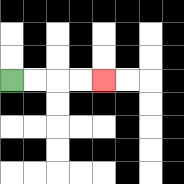{'start': '[0, 3]', 'end': '[4, 3]', 'path_directions': 'R,R,R,R', 'path_coordinates': '[[0, 3], [1, 3], [2, 3], [3, 3], [4, 3]]'}